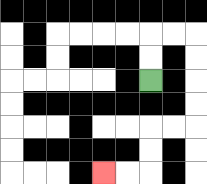{'start': '[6, 3]', 'end': '[4, 7]', 'path_directions': 'U,U,R,R,D,D,D,D,L,L,D,D,L,L', 'path_coordinates': '[[6, 3], [6, 2], [6, 1], [7, 1], [8, 1], [8, 2], [8, 3], [8, 4], [8, 5], [7, 5], [6, 5], [6, 6], [6, 7], [5, 7], [4, 7]]'}